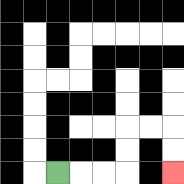{'start': '[2, 7]', 'end': '[7, 7]', 'path_directions': 'R,R,R,U,U,R,R,D,D', 'path_coordinates': '[[2, 7], [3, 7], [4, 7], [5, 7], [5, 6], [5, 5], [6, 5], [7, 5], [7, 6], [7, 7]]'}